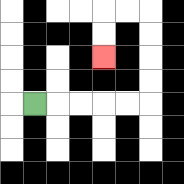{'start': '[1, 4]', 'end': '[4, 2]', 'path_directions': 'R,R,R,R,R,U,U,U,U,L,L,D,D', 'path_coordinates': '[[1, 4], [2, 4], [3, 4], [4, 4], [5, 4], [6, 4], [6, 3], [6, 2], [6, 1], [6, 0], [5, 0], [4, 0], [4, 1], [4, 2]]'}